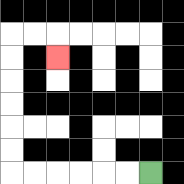{'start': '[6, 7]', 'end': '[2, 2]', 'path_directions': 'L,L,L,L,L,L,U,U,U,U,U,U,R,R,D', 'path_coordinates': '[[6, 7], [5, 7], [4, 7], [3, 7], [2, 7], [1, 7], [0, 7], [0, 6], [0, 5], [0, 4], [0, 3], [0, 2], [0, 1], [1, 1], [2, 1], [2, 2]]'}